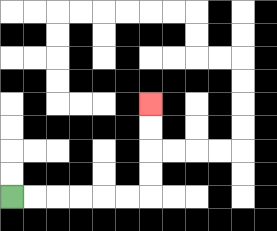{'start': '[0, 8]', 'end': '[6, 4]', 'path_directions': 'R,R,R,R,R,R,U,U,U,U', 'path_coordinates': '[[0, 8], [1, 8], [2, 8], [3, 8], [4, 8], [5, 8], [6, 8], [6, 7], [6, 6], [6, 5], [6, 4]]'}